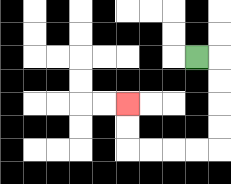{'start': '[8, 2]', 'end': '[5, 4]', 'path_directions': 'R,D,D,D,D,L,L,L,L,U,U', 'path_coordinates': '[[8, 2], [9, 2], [9, 3], [9, 4], [9, 5], [9, 6], [8, 6], [7, 6], [6, 6], [5, 6], [5, 5], [5, 4]]'}